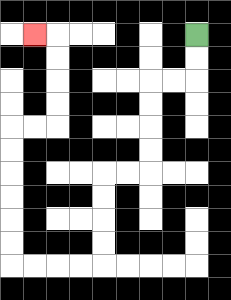{'start': '[8, 1]', 'end': '[1, 1]', 'path_directions': 'D,D,L,L,D,D,D,D,L,L,D,D,D,D,L,L,L,L,U,U,U,U,U,U,R,R,U,U,U,U,L', 'path_coordinates': '[[8, 1], [8, 2], [8, 3], [7, 3], [6, 3], [6, 4], [6, 5], [6, 6], [6, 7], [5, 7], [4, 7], [4, 8], [4, 9], [4, 10], [4, 11], [3, 11], [2, 11], [1, 11], [0, 11], [0, 10], [0, 9], [0, 8], [0, 7], [0, 6], [0, 5], [1, 5], [2, 5], [2, 4], [2, 3], [2, 2], [2, 1], [1, 1]]'}